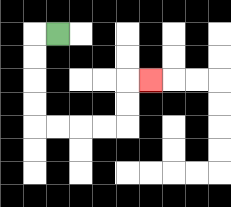{'start': '[2, 1]', 'end': '[6, 3]', 'path_directions': 'L,D,D,D,D,R,R,R,R,U,U,R', 'path_coordinates': '[[2, 1], [1, 1], [1, 2], [1, 3], [1, 4], [1, 5], [2, 5], [3, 5], [4, 5], [5, 5], [5, 4], [5, 3], [6, 3]]'}